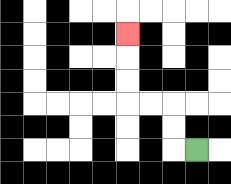{'start': '[8, 6]', 'end': '[5, 1]', 'path_directions': 'L,U,U,L,L,U,U,U', 'path_coordinates': '[[8, 6], [7, 6], [7, 5], [7, 4], [6, 4], [5, 4], [5, 3], [5, 2], [5, 1]]'}